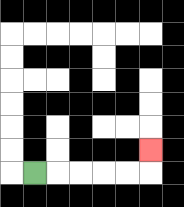{'start': '[1, 7]', 'end': '[6, 6]', 'path_directions': 'R,R,R,R,R,U', 'path_coordinates': '[[1, 7], [2, 7], [3, 7], [4, 7], [5, 7], [6, 7], [6, 6]]'}